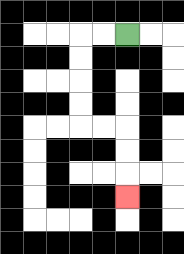{'start': '[5, 1]', 'end': '[5, 8]', 'path_directions': 'L,L,D,D,D,D,R,R,D,D,D', 'path_coordinates': '[[5, 1], [4, 1], [3, 1], [3, 2], [3, 3], [3, 4], [3, 5], [4, 5], [5, 5], [5, 6], [5, 7], [5, 8]]'}